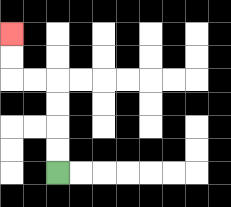{'start': '[2, 7]', 'end': '[0, 1]', 'path_directions': 'U,U,U,U,L,L,U,U', 'path_coordinates': '[[2, 7], [2, 6], [2, 5], [2, 4], [2, 3], [1, 3], [0, 3], [0, 2], [0, 1]]'}